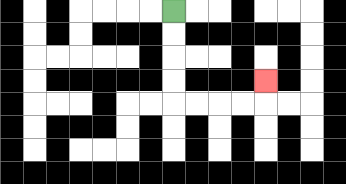{'start': '[7, 0]', 'end': '[11, 3]', 'path_directions': 'D,D,D,D,R,R,R,R,U', 'path_coordinates': '[[7, 0], [7, 1], [7, 2], [7, 3], [7, 4], [8, 4], [9, 4], [10, 4], [11, 4], [11, 3]]'}